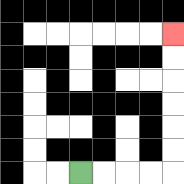{'start': '[3, 7]', 'end': '[7, 1]', 'path_directions': 'R,R,R,R,U,U,U,U,U,U', 'path_coordinates': '[[3, 7], [4, 7], [5, 7], [6, 7], [7, 7], [7, 6], [7, 5], [7, 4], [7, 3], [7, 2], [7, 1]]'}